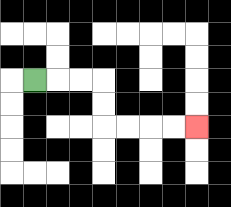{'start': '[1, 3]', 'end': '[8, 5]', 'path_directions': 'R,R,R,D,D,R,R,R,R', 'path_coordinates': '[[1, 3], [2, 3], [3, 3], [4, 3], [4, 4], [4, 5], [5, 5], [6, 5], [7, 5], [8, 5]]'}